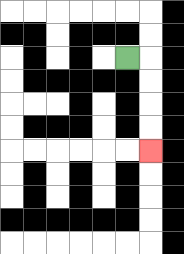{'start': '[5, 2]', 'end': '[6, 6]', 'path_directions': 'R,D,D,D,D', 'path_coordinates': '[[5, 2], [6, 2], [6, 3], [6, 4], [6, 5], [6, 6]]'}